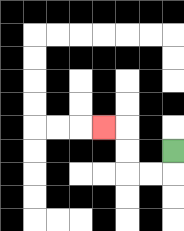{'start': '[7, 6]', 'end': '[4, 5]', 'path_directions': 'D,L,L,U,U,L', 'path_coordinates': '[[7, 6], [7, 7], [6, 7], [5, 7], [5, 6], [5, 5], [4, 5]]'}